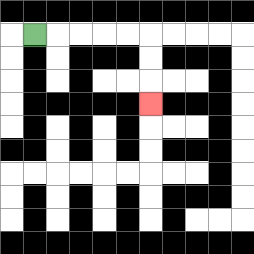{'start': '[1, 1]', 'end': '[6, 4]', 'path_directions': 'R,R,R,R,R,D,D,D', 'path_coordinates': '[[1, 1], [2, 1], [3, 1], [4, 1], [5, 1], [6, 1], [6, 2], [6, 3], [6, 4]]'}